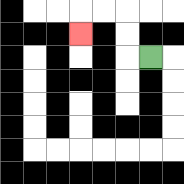{'start': '[6, 2]', 'end': '[3, 1]', 'path_directions': 'L,U,U,L,L,D', 'path_coordinates': '[[6, 2], [5, 2], [5, 1], [5, 0], [4, 0], [3, 0], [3, 1]]'}